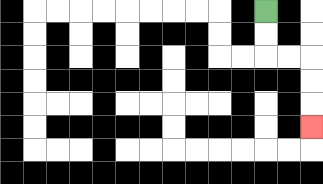{'start': '[11, 0]', 'end': '[13, 5]', 'path_directions': 'D,D,R,R,D,D,D', 'path_coordinates': '[[11, 0], [11, 1], [11, 2], [12, 2], [13, 2], [13, 3], [13, 4], [13, 5]]'}